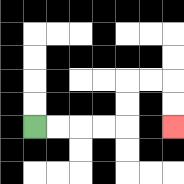{'start': '[1, 5]', 'end': '[7, 5]', 'path_directions': 'R,R,R,R,U,U,R,R,D,D', 'path_coordinates': '[[1, 5], [2, 5], [3, 5], [4, 5], [5, 5], [5, 4], [5, 3], [6, 3], [7, 3], [7, 4], [7, 5]]'}